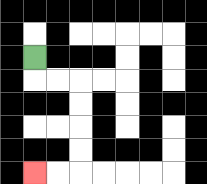{'start': '[1, 2]', 'end': '[1, 7]', 'path_directions': 'D,R,R,D,D,D,D,L,L', 'path_coordinates': '[[1, 2], [1, 3], [2, 3], [3, 3], [3, 4], [3, 5], [3, 6], [3, 7], [2, 7], [1, 7]]'}